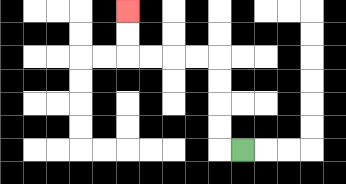{'start': '[10, 6]', 'end': '[5, 0]', 'path_directions': 'L,U,U,U,U,L,L,L,L,U,U', 'path_coordinates': '[[10, 6], [9, 6], [9, 5], [9, 4], [9, 3], [9, 2], [8, 2], [7, 2], [6, 2], [5, 2], [5, 1], [5, 0]]'}